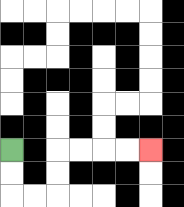{'start': '[0, 6]', 'end': '[6, 6]', 'path_directions': 'D,D,R,R,U,U,R,R,R,R', 'path_coordinates': '[[0, 6], [0, 7], [0, 8], [1, 8], [2, 8], [2, 7], [2, 6], [3, 6], [4, 6], [5, 6], [6, 6]]'}